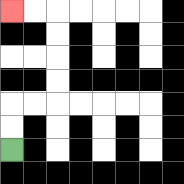{'start': '[0, 6]', 'end': '[0, 0]', 'path_directions': 'U,U,R,R,U,U,U,U,L,L', 'path_coordinates': '[[0, 6], [0, 5], [0, 4], [1, 4], [2, 4], [2, 3], [2, 2], [2, 1], [2, 0], [1, 0], [0, 0]]'}